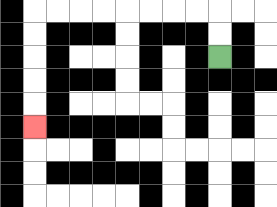{'start': '[9, 2]', 'end': '[1, 5]', 'path_directions': 'U,U,L,L,L,L,L,L,L,L,D,D,D,D,D', 'path_coordinates': '[[9, 2], [9, 1], [9, 0], [8, 0], [7, 0], [6, 0], [5, 0], [4, 0], [3, 0], [2, 0], [1, 0], [1, 1], [1, 2], [1, 3], [1, 4], [1, 5]]'}